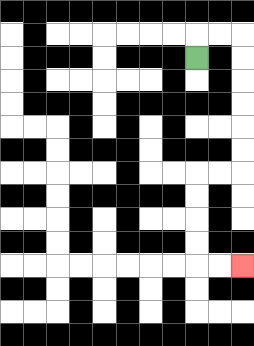{'start': '[8, 2]', 'end': '[10, 11]', 'path_directions': 'U,R,R,D,D,D,D,D,D,L,L,D,D,D,D,R,R', 'path_coordinates': '[[8, 2], [8, 1], [9, 1], [10, 1], [10, 2], [10, 3], [10, 4], [10, 5], [10, 6], [10, 7], [9, 7], [8, 7], [8, 8], [8, 9], [8, 10], [8, 11], [9, 11], [10, 11]]'}